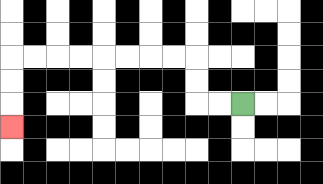{'start': '[10, 4]', 'end': '[0, 5]', 'path_directions': 'L,L,U,U,L,L,L,L,L,L,L,L,D,D,D', 'path_coordinates': '[[10, 4], [9, 4], [8, 4], [8, 3], [8, 2], [7, 2], [6, 2], [5, 2], [4, 2], [3, 2], [2, 2], [1, 2], [0, 2], [0, 3], [0, 4], [0, 5]]'}